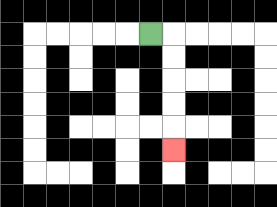{'start': '[6, 1]', 'end': '[7, 6]', 'path_directions': 'R,D,D,D,D,D', 'path_coordinates': '[[6, 1], [7, 1], [7, 2], [7, 3], [7, 4], [7, 5], [7, 6]]'}